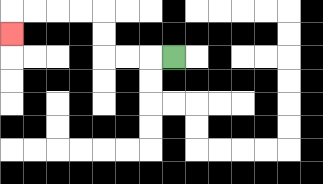{'start': '[7, 2]', 'end': '[0, 1]', 'path_directions': 'L,L,L,U,U,L,L,L,L,D', 'path_coordinates': '[[7, 2], [6, 2], [5, 2], [4, 2], [4, 1], [4, 0], [3, 0], [2, 0], [1, 0], [0, 0], [0, 1]]'}